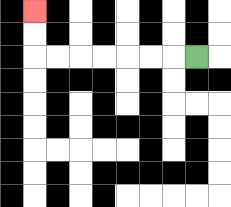{'start': '[8, 2]', 'end': '[1, 0]', 'path_directions': 'L,L,L,L,L,L,L,U,U', 'path_coordinates': '[[8, 2], [7, 2], [6, 2], [5, 2], [4, 2], [3, 2], [2, 2], [1, 2], [1, 1], [1, 0]]'}